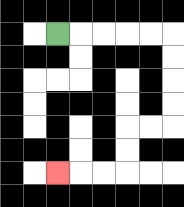{'start': '[2, 1]', 'end': '[2, 7]', 'path_directions': 'R,R,R,R,R,D,D,D,D,L,L,D,D,L,L,L', 'path_coordinates': '[[2, 1], [3, 1], [4, 1], [5, 1], [6, 1], [7, 1], [7, 2], [7, 3], [7, 4], [7, 5], [6, 5], [5, 5], [5, 6], [5, 7], [4, 7], [3, 7], [2, 7]]'}